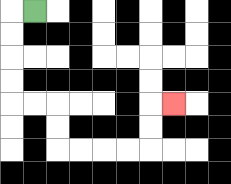{'start': '[1, 0]', 'end': '[7, 4]', 'path_directions': 'L,D,D,D,D,R,R,D,D,R,R,R,R,U,U,R', 'path_coordinates': '[[1, 0], [0, 0], [0, 1], [0, 2], [0, 3], [0, 4], [1, 4], [2, 4], [2, 5], [2, 6], [3, 6], [4, 6], [5, 6], [6, 6], [6, 5], [6, 4], [7, 4]]'}